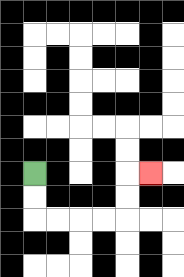{'start': '[1, 7]', 'end': '[6, 7]', 'path_directions': 'D,D,R,R,R,R,U,U,R', 'path_coordinates': '[[1, 7], [1, 8], [1, 9], [2, 9], [3, 9], [4, 9], [5, 9], [5, 8], [5, 7], [6, 7]]'}